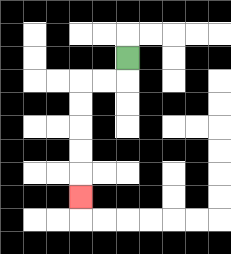{'start': '[5, 2]', 'end': '[3, 8]', 'path_directions': 'D,L,L,D,D,D,D,D', 'path_coordinates': '[[5, 2], [5, 3], [4, 3], [3, 3], [3, 4], [3, 5], [3, 6], [3, 7], [3, 8]]'}